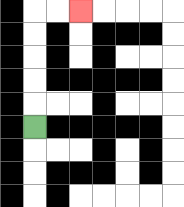{'start': '[1, 5]', 'end': '[3, 0]', 'path_directions': 'U,U,U,U,U,R,R', 'path_coordinates': '[[1, 5], [1, 4], [1, 3], [1, 2], [1, 1], [1, 0], [2, 0], [3, 0]]'}